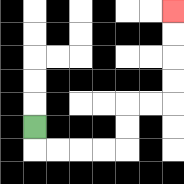{'start': '[1, 5]', 'end': '[7, 0]', 'path_directions': 'D,R,R,R,R,U,U,R,R,U,U,U,U', 'path_coordinates': '[[1, 5], [1, 6], [2, 6], [3, 6], [4, 6], [5, 6], [5, 5], [5, 4], [6, 4], [7, 4], [7, 3], [7, 2], [7, 1], [7, 0]]'}